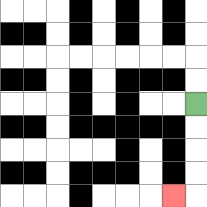{'start': '[8, 4]', 'end': '[7, 8]', 'path_directions': 'D,D,D,D,L', 'path_coordinates': '[[8, 4], [8, 5], [8, 6], [8, 7], [8, 8], [7, 8]]'}